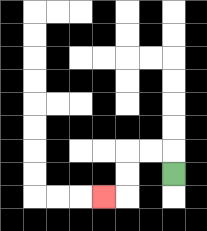{'start': '[7, 7]', 'end': '[4, 8]', 'path_directions': 'U,L,L,D,D,L', 'path_coordinates': '[[7, 7], [7, 6], [6, 6], [5, 6], [5, 7], [5, 8], [4, 8]]'}